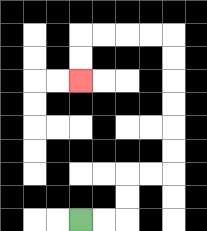{'start': '[3, 9]', 'end': '[3, 3]', 'path_directions': 'R,R,U,U,R,R,U,U,U,U,U,U,L,L,L,L,D,D', 'path_coordinates': '[[3, 9], [4, 9], [5, 9], [5, 8], [5, 7], [6, 7], [7, 7], [7, 6], [7, 5], [7, 4], [7, 3], [7, 2], [7, 1], [6, 1], [5, 1], [4, 1], [3, 1], [3, 2], [3, 3]]'}